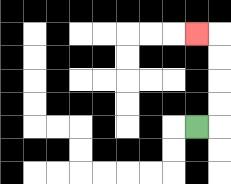{'start': '[8, 5]', 'end': '[8, 1]', 'path_directions': 'R,U,U,U,U,L', 'path_coordinates': '[[8, 5], [9, 5], [9, 4], [9, 3], [9, 2], [9, 1], [8, 1]]'}